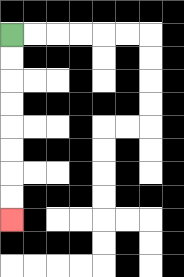{'start': '[0, 1]', 'end': '[0, 9]', 'path_directions': 'D,D,D,D,D,D,D,D', 'path_coordinates': '[[0, 1], [0, 2], [0, 3], [0, 4], [0, 5], [0, 6], [0, 7], [0, 8], [0, 9]]'}